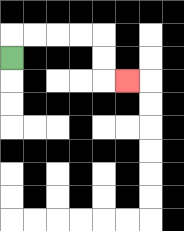{'start': '[0, 2]', 'end': '[5, 3]', 'path_directions': 'U,R,R,R,R,D,D,R', 'path_coordinates': '[[0, 2], [0, 1], [1, 1], [2, 1], [3, 1], [4, 1], [4, 2], [4, 3], [5, 3]]'}